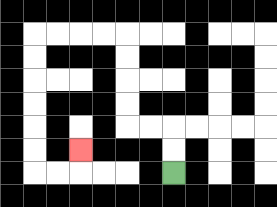{'start': '[7, 7]', 'end': '[3, 6]', 'path_directions': 'U,U,L,L,U,U,U,U,L,L,L,L,D,D,D,D,D,D,R,R,U', 'path_coordinates': '[[7, 7], [7, 6], [7, 5], [6, 5], [5, 5], [5, 4], [5, 3], [5, 2], [5, 1], [4, 1], [3, 1], [2, 1], [1, 1], [1, 2], [1, 3], [1, 4], [1, 5], [1, 6], [1, 7], [2, 7], [3, 7], [3, 6]]'}